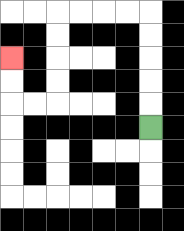{'start': '[6, 5]', 'end': '[0, 2]', 'path_directions': 'U,U,U,U,U,L,L,L,L,D,D,D,D,L,L,U,U', 'path_coordinates': '[[6, 5], [6, 4], [6, 3], [6, 2], [6, 1], [6, 0], [5, 0], [4, 0], [3, 0], [2, 0], [2, 1], [2, 2], [2, 3], [2, 4], [1, 4], [0, 4], [0, 3], [0, 2]]'}